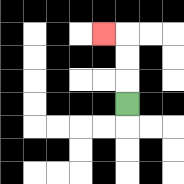{'start': '[5, 4]', 'end': '[4, 1]', 'path_directions': 'U,U,U,L', 'path_coordinates': '[[5, 4], [5, 3], [5, 2], [5, 1], [4, 1]]'}